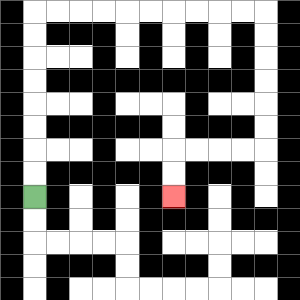{'start': '[1, 8]', 'end': '[7, 8]', 'path_directions': 'U,U,U,U,U,U,U,U,R,R,R,R,R,R,R,R,R,R,D,D,D,D,D,D,L,L,L,L,D,D', 'path_coordinates': '[[1, 8], [1, 7], [1, 6], [1, 5], [1, 4], [1, 3], [1, 2], [1, 1], [1, 0], [2, 0], [3, 0], [4, 0], [5, 0], [6, 0], [7, 0], [8, 0], [9, 0], [10, 0], [11, 0], [11, 1], [11, 2], [11, 3], [11, 4], [11, 5], [11, 6], [10, 6], [9, 6], [8, 6], [7, 6], [7, 7], [7, 8]]'}